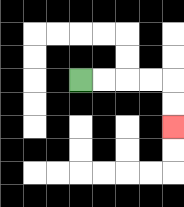{'start': '[3, 3]', 'end': '[7, 5]', 'path_directions': 'R,R,R,R,D,D', 'path_coordinates': '[[3, 3], [4, 3], [5, 3], [6, 3], [7, 3], [7, 4], [7, 5]]'}